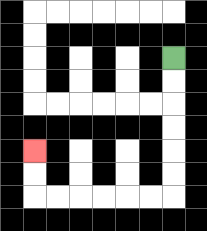{'start': '[7, 2]', 'end': '[1, 6]', 'path_directions': 'D,D,D,D,D,D,L,L,L,L,L,L,U,U', 'path_coordinates': '[[7, 2], [7, 3], [7, 4], [7, 5], [7, 6], [7, 7], [7, 8], [6, 8], [5, 8], [4, 8], [3, 8], [2, 8], [1, 8], [1, 7], [1, 6]]'}